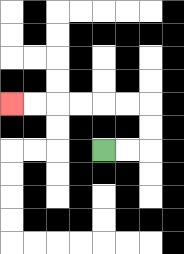{'start': '[4, 6]', 'end': '[0, 4]', 'path_directions': 'R,R,U,U,L,L,L,L,L,L', 'path_coordinates': '[[4, 6], [5, 6], [6, 6], [6, 5], [6, 4], [5, 4], [4, 4], [3, 4], [2, 4], [1, 4], [0, 4]]'}